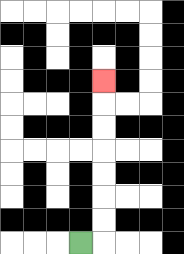{'start': '[3, 10]', 'end': '[4, 3]', 'path_directions': 'R,U,U,U,U,U,U,U', 'path_coordinates': '[[3, 10], [4, 10], [4, 9], [4, 8], [4, 7], [4, 6], [4, 5], [4, 4], [4, 3]]'}